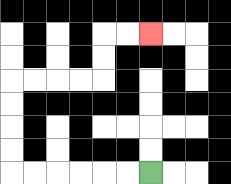{'start': '[6, 7]', 'end': '[6, 1]', 'path_directions': 'L,L,L,L,L,L,U,U,U,U,R,R,R,R,U,U,R,R', 'path_coordinates': '[[6, 7], [5, 7], [4, 7], [3, 7], [2, 7], [1, 7], [0, 7], [0, 6], [0, 5], [0, 4], [0, 3], [1, 3], [2, 3], [3, 3], [4, 3], [4, 2], [4, 1], [5, 1], [6, 1]]'}